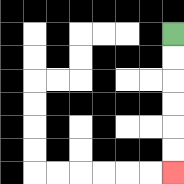{'start': '[7, 1]', 'end': '[7, 7]', 'path_directions': 'D,D,D,D,D,D', 'path_coordinates': '[[7, 1], [7, 2], [7, 3], [7, 4], [7, 5], [7, 6], [7, 7]]'}